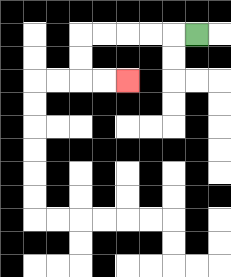{'start': '[8, 1]', 'end': '[5, 3]', 'path_directions': 'L,L,L,L,L,D,D,R,R', 'path_coordinates': '[[8, 1], [7, 1], [6, 1], [5, 1], [4, 1], [3, 1], [3, 2], [3, 3], [4, 3], [5, 3]]'}